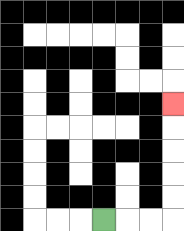{'start': '[4, 9]', 'end': '[7, 4]', 'path_directions': 'R,R,R,U,U,U,U,U', 'path_coordinates': '[[4, 9], [5, 9], [6, 9], [7, 9], [7, 8], [7, 7], [7, 6], [7, 5], [7, 4]]'}